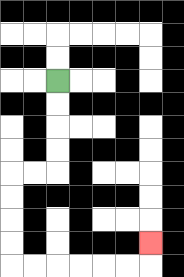{'start': '[2, 3]', 'end': '[6, 10]', 'path_directions': 'D,D,D,D,L,L,D,D,D,D,R,R,R,R,R,R,U', 'path_coordinates': '[[2, 3], [2, 4], [2, 5], [2, 6], [2, 7], [1, 7], [0, 7], [0, 8], [0, 9], [0, 10], [0, 11], [1, 11], [2, 11], [3, 11], [4, 11], [5, 11], [6, 11], [6, 10]]'}